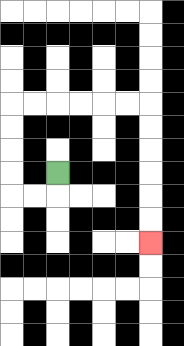{'start': '[2, 7]', 'end': '[6, 10]', 'path_directions': 'D,L,L,U,U,U,U,R,R,R,R,R,R,D,D,D,D,D,D', 'path_coordinates': '[[2, 7], [2, 8], [1, 8], [0, 8], [0, 7], [0, 6], [0, 5], [0, 4], [1, 4], [2, 4], [3, 4], [4, 4], [5, 4], [6, 4], [6, 5], [6, 6], [6, 7], [6, 8], [6, 9], [6, 10]]'}